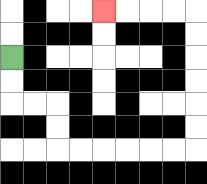{'start': '[0, 2]', 'end': '[4, 0]', 'path_directions': 'D,D,R,R,D,D,R,R,R,R,R,R,U,U,U,U,U,U,L,L,L,L', 'path_coordinates': '[[0, 2], [0, 3], [0, 4], [1, 4], [2, 4], [2, 5], [2, 6], [3, 6], [4, 6], [5, 6], [6, 6], [7, 6], [8, 6], [8, 5], [8, 4], [8, 3], [8, 2], [8, 1], [8, 0], [7, 0], [6, 0], [5, 0], [4, 0]]'}